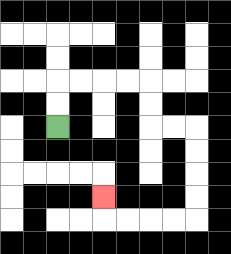{'start': '[2, 5]', 'end': '[4, 8]', 'path_directions': 'U,U,R,R,R,R,D,D,R,R,D,D,D,D,L,L,L,L,U', 'path_coordinates': '[[2, 5], [2, 4], [2, 3], [3, 3], [4, 3], [5, 3], [6, 3], [6, 4], [6, 5], [7, 5], [8, 5], [8, 6], [8, 7], [8, 8], [8, 9], [7, 9], [6, 9], [5, 9], [4, 9], [4, 8]]'}